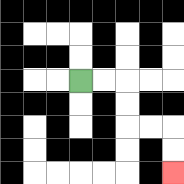{'start': '[3, 3]', 'end': '[7, 7]', 'path_directions': 'R,R,D,D,R,R,D,D', 'path_coordinates': '[[3, 3], [4, 3], [5, 3], [5, 4], [5, 5], [6, 5], [7, 5], [7, 6], [7, 7]]'}